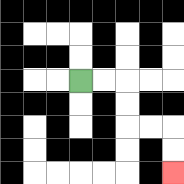{'start': '[3, 3]', 'end': '[7, 7]', 'path_directions': 'R,R,D,D,R,R,D,D', 'path_coordinates': '[[3, 3], [4, 3], [5, 3], [5, 4], [5, 5], [6, 5], [7, 5], [7, 6], [7, 7]]'}